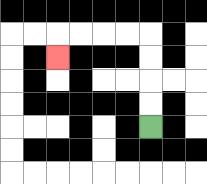{'start': '[6, 5]', 'end': '[2, 2]', 'path_directions': 'U,U,U,U,L,L,L,L,D', 'path_coordinates': '[[6, 5], [6, 4], [6, 3], [6, 2], [6, 1], [5, 1], [4, 1], [3, 1], [2, 1], [2, 2]]'}